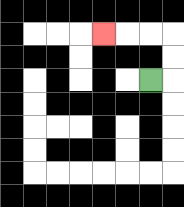{'start': '[6, 3]', 'end': '[4, 1]', 'path_directions': 'R,U,U,L,L,L', 'path_coordinates': '[[6, 3], [7, 3], [7, 2], [7, 1], [6, 1], [5, 1], [4, 1]]'}